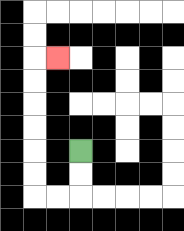{'start': '[3, 6]', 'end': '[2, 2]', 'path_directions': 'D,D,L,L,U,U,U,U,U,U,R', 'path_coordinates': '[[3, 6], [3, 7], [3, 8], [2, 8], [1, 8], [1, 7], [1, 6], [1, 5], [1, 4], [1, 3], [1, 2], [2, 2]]'}